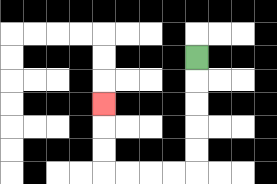{'start': '[8, 2]', 'end': '[4, 4]', 'path_directions': 'D,D,D,D,D,L,L,L,L,U,U,U', 'path_coordinates': '[[8, 2], [8, 3], [8, 4], [8, 5], [8, 6], [8, 7], [7, 7], [6, 7], [5, 7], [4, 7], [4, 6], [4, 5], [4, 4]]'}